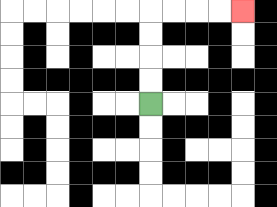{'start': '[6, 4]', 'end': '[10, 0]', 'path_directions': 'U,U,U,U,R,R,R,R', 'path_coordinates': '[[6, 4], [6, 3], [6, 2], [6, 1], [6, 0], [7, 0], [8, 0], [9, 0], [10, 0]]'}